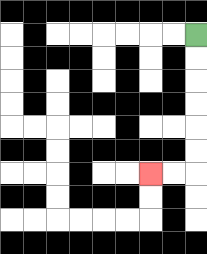{'start': '[8, 1]', 'end': '[6, 7]', 'path_directions': 'D,D,D,D,D,D,L,L', 'path_coordinates': '[[8, 1], [8, 2], [8, 3], [8, 4], [8, 5], [8, 6], [8, 7], [7, 7], [6, 7]]'}